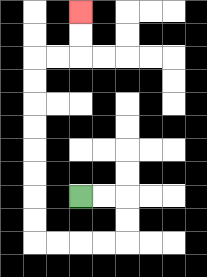{'start': '[3, 8]', 'end': '[3, 0]', 'path_directions': 'R,R,D,D,L,L,L,L,U,U,U,U,U,U,U,U,R,R,U,U', 'path_coordinates': '[[3, 8], [4, 8], [5, 8], [5, 9], [5, 10], [4, 10], [3, 10], [2, 10], [1, 10], [1, 9], [1, 8], [1, 7], [1, 6], [1, 5], [1, 4], [1, 3], [1, 2], [2, 2], [3, 2], [3, 1], [3, 0]]'}